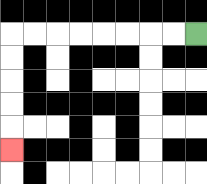{'start': '[8, 1]', 'end': '[0, 6]', 'path_directions': 'L,L,L,L,L,L,L,L,D,D,D,D,D', 'path_coordinates': '[[8, 1], [7, 1], [6, 1], [5, 1], [4, 1], [3, 1], [2, 1], [1, 1], [0, 1], [0, 2], [0, 3], [0, 4], [0, 5], [0, 6]]'}